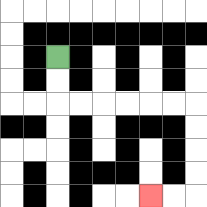{'start': '[2, 2]', 'end': '[6, 8]', 'path_directions': 'D,D,R,R,R,R,R,R,D,D,D,D,L,L', 'path_coordinates': '[[2, 2], [2, 3], [2, 4], [3, 4], [4, 4], [5, 4], [6, 4], [7, 4], [8, 4], [8, 5], [8, 6], [8, 7], [8, 8], [7, 8], [6, 8]]'}